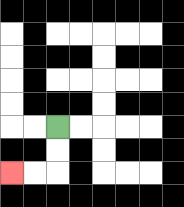{'start': '[2, 5]', 'end': '[0, 7]', 'path_directions': 'D,D,L,L', 'path_coordinates': '[[2, 5], [2, 6], [2, 7], [1, 7], [0, 7]]'}